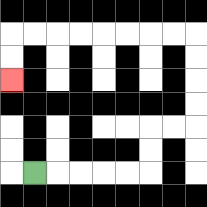{'start': '[1, 7]', 'end': '[0, 3]', 'path_directions': 'R,R,R,R,R,U,U,R,R,U,U,U,U,L,L,L,L,L,L,L,L,D,D', 'path_coordinates': '[[1, 7], [2, 7], [3, 7], [4, 7], [5, 7], [6, 7], [6, 6], [6, 5], [7, 5], [8, 5], [8, 4], [8, 3], [8, 2], [8, 1], [7, 1], [6, 1], [5, 1], [4, 1], [3, 1], [2, 1], [1, 1], [0, 1], [0, 2], [0, 3]]'}